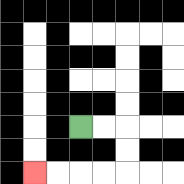{'start': '[3, 5]', 'end': '[1, 7]', 'path_directions': 'R,R,D,D,L,L,L,L', 'path_coordinates': '[[3, 5], [4, 5], [5, 5], [5, 6], [5, 7], [4, 7], [3, 7], [2, 7], [1, 7]]'}